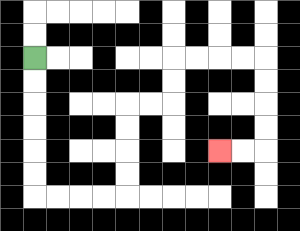{'start': '[1, 2]', 'end': '[9, 6]', 'path_directions': 'D,D,D,D,D,D,R,R,R,R,U,U,U,U,R,R,U,U,R,R,R,R,D,D,D,D,L,L', 'path_coordinates': '[[1, 2], [1, 3], [1, 4], [1, 5], [1, 6], [1, 7], [1, 8], [2, 8], [3, 8], [4, 8], [5, 8], [5, 7], [5, 6], [5, 5], [5, 4], [6, 4], [7, 4], [7, 3], [7, 2], [8, 2], [9, 2], [10, 2], [11, 2], [11, 3], [11, 4], [11, 5], [11, 6], [10, 6], [9, 6]]'}